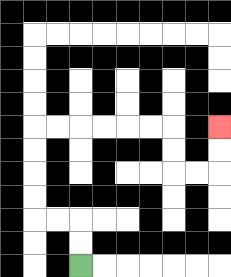{'start': '[3, 11]', 'end': '[9, 5]', 'path_directions': 'U,U,L,L,U,U,U,U,R,R,R,R,R,R,D,D,R,R,U,U', 'path_coordinates': '[[3, 11], [3, 10], [3, 9], [2, 9], [1, 9], [1, 8], [1, 7], [1, 6], [1, 5], [2, 5], [3, 5], [4, 5], [5, 5], [6, 5], [7, 5], [7, 6], [7, 7], [8, 7], [9, 7], [9, 6], [9, 5]]'}